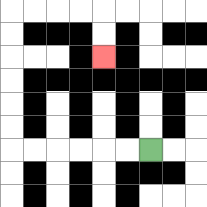{'start': '[6, 6]', 'end': '[4, 2]', 'path_directions': 'L,L,L,L,L,L,U,U,U,U,U,U,R,R,R,R,D,D', 'path_coordinates': '[[6, 6], [5, 6], [4, 6], [3, 6], [2, 6], [1, 6], [0, 6], [0, 5], [0, 4], [0, 3], [0, 2], [0, 1], [0, 0], [1, 0], [2, 0], [3, 0], [4, 0], [4, 1], [4, 2]]'}